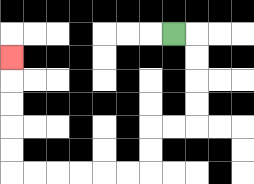{'start': '[7, 1]', 'end': '[0, 2]', 'path_directions': 'R,D,D,D,D,L,L,D,D,L,L,L,L,L,L,U,U,U,U,U', 'path_coordinates': '[[7, 1], [8, 1], [8, 2], [8, 3], [8, 4], [8, 5], [7, 5], [6, 5], [6, 6], [6, 7], [5, 7], [4, 7], [3, 7], [2, 7], [1, 7], [0, 7], [0, 6], [0, 5], [0, 4], [0, 3], [0, 2]]'}